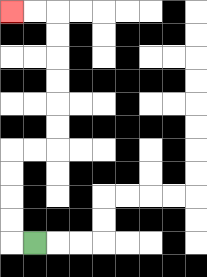{'start': '[1, 10]', 'end': '[0, 0]', 'path_directions': 'L,U,U,U,U,R,R,U,U,U,U,U,U,L,L', 'path_coordinates': '[[1, 10], [0, 10], [0, 9], [0, 8], [0, 7], [0, 6], [1, 6], [2, 6], [2, 5], [2, 4], [2, 3], [2, 2], [2, 1], [2, 0], [1, 0], [0, 0]]'}